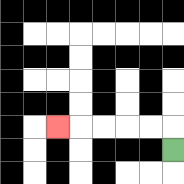{'start': '[7, 6]', 'end': '[2, 5]', 'path_directions': 'U,L,L,L,L,L', 'path_coordinates': '[[7, 6], [7, 5], [6, 5], [5, 5], [4, 5], [3, 5], [2, 5]]'}